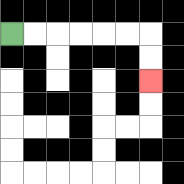{'start': '[0, 1]', 'end': '[6, 3]', 'path_directions': 'R,R,R,R,R,R,D,D', 'path_coordinates': '[[0, 1], [1, 1], [2, 1], [3, 1], [4, 1], [5, 1], [6, 1], [6, 2], [6, 3]]'}